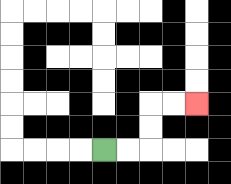{'start': '[4, 6]', 'end': '[8, 4]', 'path_directions': 'R,R,U,U,R,R', 'path_coordinates': '[[4, 6], [5, 6], [6, 6], [6, 5], [6, 4], [7, 4], [8, 4]]'}